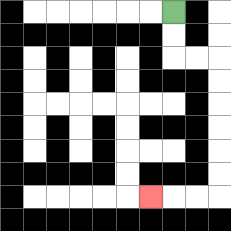{'start': '[7, 0]', 'end': '[6, 8]', 'path_directions': 'D,D,R,R,D,D,D,D,D,D,L,L,L', 'path_coordinates': '[[7, 0], [7, 1], [7, 2], [8, 2], [9, 2], [9, 3], [9, 4], [9, 5], [9, 6], [9, 7], [9, 8], [8, 8], [7, 8], [6, 8]]'}